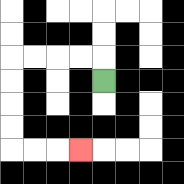{'start': '[4, 3]', 'end': '[3, 6]', 'path_directions': 'U,L,L,L,L,D,D,D,D,R,R,R', 'path_coordinates': '[[4, 3], [4, 2], [3, 2], [2, 2], [1, 2], [0, 2], [0, 3], [0, 4], [0, 5], [0, 6], [1, 6], [2, 6], [3, 6]]'}